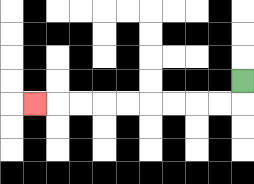{'start': '[10, 3]', 'end': '[1, 4]', 'path_directions': 'D,L,L,L,L,L,L,L,L,L', 'path_coordinates': '[[10, 3], [10, 4], [9, 4], [8, 4], [7, 4], [6, 4], [5, 4], [4, 4], [3, 4], [2, 4], [1, 4]]'}